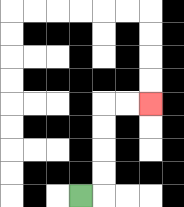{'start': '[3, 8]', 'end': '[6, 4]', 'path_directions': 'R,U,U,U,U,R,R', 'path_coordinates': '[[3, 8], [4, 8], [4, 7], [4, 6], [4, 5], [4, 4], [5, 4], [6, 4]]'}